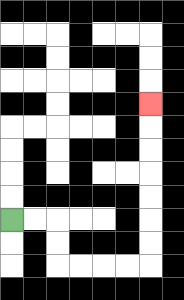{'start': '[0, 9]', 'end': '[6, 4]', 'path_directions': 'R,R,D,D,R,R,R,R,U,U,U,U,U,U,U', 'path_coordinates': '[[0, 9], [1, 9], [2, 9], [2, 10], [2, 11], [3, 11], [4, 11], [5, 11], [6, 11], [6, 10], [6, 9], [6, 8], [6, 7], [6, 6], [6, 5], [6, 4]]'}